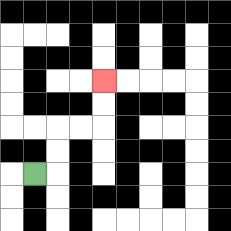{'start': '[1, 7]', 'end': '[4, 3]', 'path_directions': 'R,U,U,R,R,U,U', 'path_coordinates': '[[1, 7], [2, 7], [2, 6], [2, 5], [3, 5], [4, 5], [4, 4], [4, 3]]'}